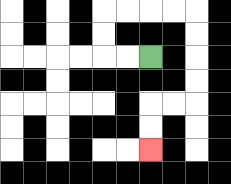{'start': '[6, 2]', 'end': '[6, 6]', 'path_directions': 'L,L,U,U,R,R,R,R,D,D,D,D,L,L,D,D', 'path_coordinates': '[[6, 2], [5, 2], [4, 2], [4, 1], [4, 0], [5, 0], [6, 0], [7, 0], [8, 0], [8, 1], [8, 2], [8, 3], [8, 4], [7, 4], [6, 4], [6, 5], [6, 6]]'}